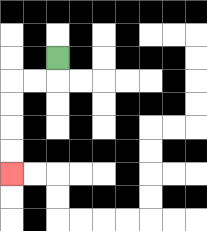{'start': '[2, 2]', 'end': '[0, 7]', 'path_directions': 'D,L,L,D,D,D,D', 'path_coordinates': '[[2, 2], [2, 3], [1, 3], [0, 3], [0, 4], [0, 5], [0, 6], [0, 7]]'}